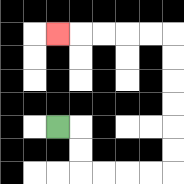{'start': '[2, 5]', 'end': '[2, 1]', 'path_directions': 'R,D,D,R,R,R,R,U,U,U,U,U,U,L,L,L,L,L', 'path_coordinates': '[[2, 5], [3, 5], [3, 6], [3, 7], [4, 7], [5, 7], [6, 7], [7, 7], [7, 6], [7, 5], [7, 4], [7, 3], [7, 2], [7, 1], [6, 1], [5, 1], [4, 1], [3, 1], [2, 1]]'}